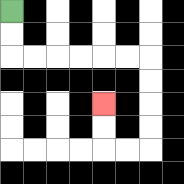{'start': '[0, 0]', 'end': '[4, 4]', 'path_directions': 'D,D,R,R,R,R,R,R,D,D,D,D,L,L,U,U', 'path_coordinates': '[[0, 0], [0, 1], [0, 2], [1, 2], [2, 2], [3, 2], [4, 2], [5, 2], [6, 2], [6, 3], [6, 4], [6, 5], [6, 6], [5, 6], [4, 6], [4, 5], [4, 4]]'}